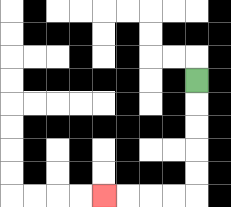{'start': '[8, 3]', 'end': '[4, 8]', 'path_directions': 'D,D,D,D,D,L,L,L,L', 'path_coordinates': '[[8, 3], [8, 4], [8, 5], [8, 6], [8, 7], [8, 8], [7, 8], [6, 8], [5, 8], [4, 8]]'}